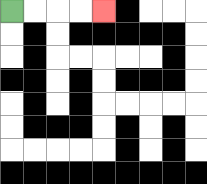{'start': '[0, 0]', 'end': '[4, 0]', 'path_directions': 'R,R,R,R', 'path_coordinates': '[[0, 0], [1, 0], [2, 0], [3, 0], [4, 0]]'}